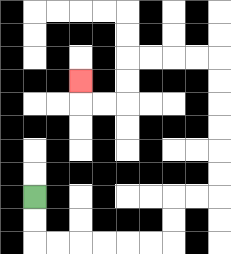{'start': '[1, 8]', 'end': '[3, 3]', 'path_directions': 'D,D,R,R,R,R,R,R,U,U,R,R,U,U,U,U,U,U,L,L,L,L,D,D,L,L,U', 'path_coordinates': '[[1, 8], [1, 9], [1, 10], [2, 10], [3, 10], [4, 10], [5, 10], [6, 10], [7, 10], [7, 9], [7, 8], [8, 8], [9, 8], [9, 7], [9, 6], [9, 5], [9, 4], [9, 3], [9, 2], [8, 2], [7, 2], [6, 2], [5, 2], [5, 3], [5, 4], [4, 4], [3, 4], [3, 3]]'}